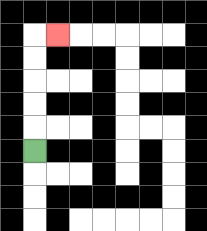{'start': '[1, 6]', 'end': '[2, 1]', 'path_directions': 'U,U,U,U,U,R', 'path_coordinates': '[[1, 6], [1, 5], [1, 4], [1, 3], [1, 2], [1, 1], [2, 1]]'}